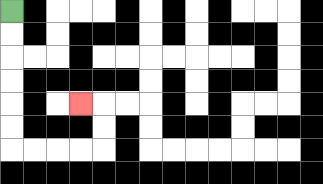{'start': '[0, 0]', 'end': '[3, 4]', 'path_directions': 'D,D,D,D,D,D,R,R,R,R,U,U,L', 'path_coordinates': '[[0, 0], [0, 1], [0, 2], [0, 3], [0, 4], [0, 5], [0, 6], [1, 6], [2, 6], [3, 6], [4, 6], [4, 5], [4, 4], [3, 4]]'}